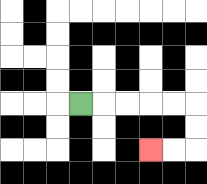{'start': '[3, 4]', 'end': '[6, 6]', 'path_directions': 'R,R,R,R,R,D,D,L,L', 'path_coordinates': '[[3, 4], [4, 4], [5, 4], [6, 4], [7, 4], [8, 4], [8, 5], [8, 6], [7, 6], [6, 6]]'}